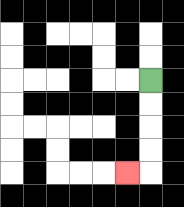{'start': '[6, 3]', 'end': '[5, 7]', 'path_directions': 'D,D,D,D,L', 'path_coordinates': '[[6, 3], [6, 4], [6, 5], [6, 6], [6, 7], [5, 7]]'}